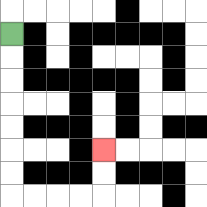{'start': '[0, 1]', 'end': '[4, 6]', 'path_directions': 'D,D,D,D,D,D,D,R,R,R,R,U,U', 'path_coordinates': '[[0, 1], [0, 2], [0, 3], [0, 4], [0, 5], [0, 6], [0, 7], [0, 8], [1, 8], [2, 8], [3, 8], [4, 8], [4, 7], [4, 6]]'}